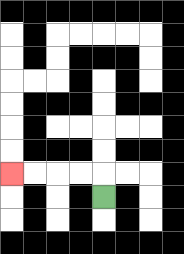{'start': '[4, 8]', 'end': '[0, 7]', 'path_directions': 'U,L,L,L,L', 'path_coordinates': '[[4, 8], [4, 7], [3, 7], [2, 7], [1, 7], [0, 7]]'}